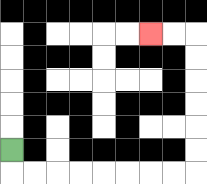{'start': '[0, 6]', 'end': '[6, 1]', 'path_directions': 'D,R,R,R,R,R,R,R,R,U,U,U,U,U,U,L,L', 'path_coordinates': '[[0, 6], [0, 7], [1, 7], [2, 7], [3, 7], [4, 7], [5, 7], [6, 7], [7, 7], [8, 7], [8, 6], [8, 5], [8, 4], [8, 3], [8, 2], [8, 1], [7, 1], [6, 1]]'}